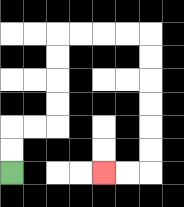{'start': '[0, 7]', 'end': '[4, 7]', 'path_directions': 'U,U,R,R,U,U,U,U,R,R,R,R,D,D,D,D,D,D,L,L', 'path_coordinates': '[[0, 7], [0, 6], [0, 5], [1, 5], [2, 5], [2, 4], [2, 3], [2, 2], [2, 1], [3, 1], [4, 1], [5, 1], [6, 1], [6, 2], [6, 3], [6, 4], [6, 5], [6, 6], [6, 7], [5, 7], [4, 7]]'}